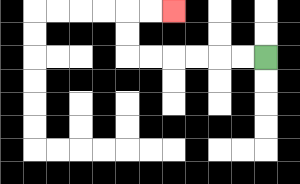{'start': '[11, 2]', 'end': '[7, 0]', 'path_directions': 'L,L,L,L,L,L,U,U,R,R', 'path_coordinates': '[[11, 2], [10, 2], [9, 2], [8, 2], [7, 2], [6, 2], [5, 2], [5, 1], [5, 0], [6, 0], [7, 0]]'}